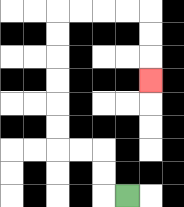{'start': '[5, 8]', 'end': '[6, 3]', 'path_directions': 'L,U,U,L,L,U,U,U,U,U,U,R,R,R,R,D,D,D', 'path_coordinates': '[[5, 8], [4, 8], [4, 7], [4, 6], [3, 6], [2, 6], [2, 5], [2, 4], [2, 3], [2, 2], [2, 1], [2, 0], [3, 0], [4, 0], [5, 0], [6, 0], [6, 1], [6, 2], [6, 3]]'}